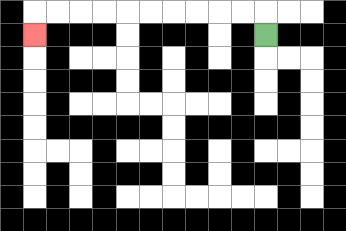{'start': '[11, 1]', 'end': '[1, 1]', 'path_directions': 'U,L,L,L,L,L,L,L,L,L,L,D', 'path_coordinates': '[[11, 1], [11, 0], [10, 0], [9, 0], [8, 0], [7, 0], [6, 0], [5, 0], [4, 0], [3, 0], [2, 0], [1, 0], [1, 1]]'}